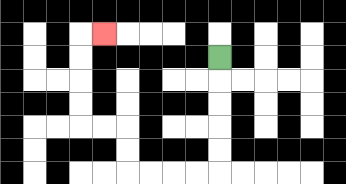{'start': '[9, 2]', 'end': '[4, 1]', 'path_directions': 'D,D,D,D,D,L,L,L,L,U,U,L,L,U,U,U,U,R', 'path_coordinates': '[[9, 2], [9, 3], [9, 4], [9, 5], [9, 6], [9, 7], [8, 7], [7, 7], [6, 7], [5, 7], [5, 6], [5, 5], [4, 5], [3, 5], [3, 4], [3, 3], [3, 2], [3, 1], [4, 1]]'}